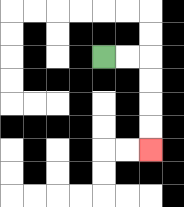{'start': '[4, 2]', 'end': '[6, 6]', 'path_directions': 'R,R,D,D,D,D', 'path_coordinates': '[[4, 2], [5, 2], [6, 2], [6, 3], [6, 4], [6, 5], [6, 6]]'}